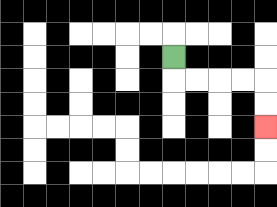{'start': '[7, 2]', 'end': '[11, 5]', 'path_directions': 'D,R,R,R,R,D,D', 'path_coordinates': '[[7, 2], [7, 3], [8, 3], [9, 3], [10, 3], [11, 3], [11, 4], [11, 5]]'}